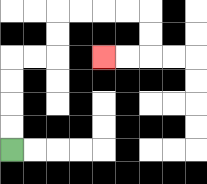{'start': '[0, 6]', 'end': '[4, 2]', 'path_directions': 'U,U,U,U,R,R,U,U,R,R,R,R,D,D,L,L', 'path_coordinates': '[[0, 6], [0, 5], [0, 4], [0, 3], [0, 2], [1, 2], [2, 2], [2, 1], [2, 0], [3, 0], [4, 0], [5, 0], [6, 0], [6, 1], [6, 2], [5, 2], [4, 2]]'}